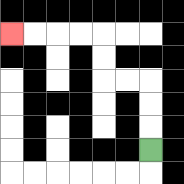{'start': '[6, 6]', 'end': '[0, 1]', 'path_directions': 'U,U,U,L,L,U,U,L,L,L,L', 'path_coordinates': '[[6, 6], [6, 5], [6, 4], [6, 3], [5, 3], [4, 3], [4, 2], [4, 1], [3, 1], [2, 1], [1, 1], [0, 1]]'}